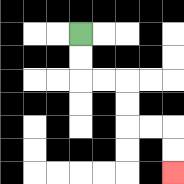{'start': '[3, 1]', 'end': '[7, 7]', 'path_directions': 'D,D,R,R,D,D,R,R,D,D', 'path_coordinates': '[[3, 1], [3, 2], [3, 3], [4, 3], [5, 3], [5, 4], [5, 5], [6, 5], [7, 5], [7, 6], [7, 7]]'}